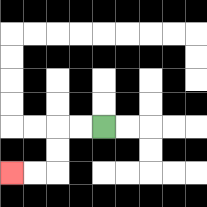{'start': '[4, 5]', 'end': '[0, 7]', 'path_directions': 'L,L,D,D,L,L', 'path_coordinates': '[[4, 5], [3, 5], [2, 5], [2, 6], [2, 7], [1, 7], [0, 7]]'}